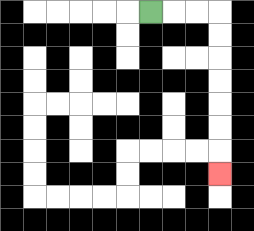{'start': '[6, 0]', 'end': '[9, 7]', 'path_directions': 'R,R,R,D,D,D,D,D,D,D', 'path_coordinates': '[[6, 0], [7, 0], [8, 0], [9, 0], [9, 1], [9, 2], [9, 3], [9, 4], [9, 5], [9, 6], [9, 7]]'}